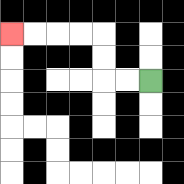{'start': '[6, 3]', 'end': '[0, 1]', 'path_directions': 'L,L,U,U,L,L,L,L', 'path_coordinates': '[[6, 3], [5, 3], [4, 3], [4, 2], [4, 1], [3, 1], [2, 1], [1, 1], [0, 1]]'}